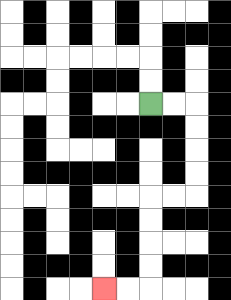{'start': '[6, 4]', 'end': '[4, 12]', 'path_directions': 'R,R,D,D,D,D,L,L,D,D,D,D,L,L', 'path_coordinates': '[[6, 4], [7, 4], [8, 4], [8, 5], [8, 6], [8, 7], [8, 8], [7, 8], [6, 8], [6, 9], [6, 10], [6, 11], [6, 12], [5, 12], [4, 12]]'}